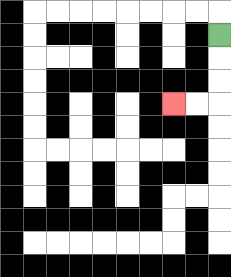{'start': '[9, 1]', 'end': '[7, 4]', 'path_directions': 'D,D,D,L,L', 'path_coordinates': '[[9, 1], [9, 2], [9, 3], [9, 4], [8, 4], [7, 4]]'}